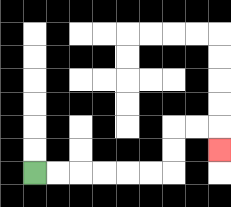{'start': '[1, 7]', 'end': '[9, 6]', 'path_directions': 'R,R,R,R,R,R,U,U,R,R,D', 'path_coordinates': '[[1, 7], [2, 7], [3, 7], [4, 7], [5, 7], [6, 7], [7, 7], [7, 6], [7, 5], [8, 5], [9, 5], [9, 6]]'}